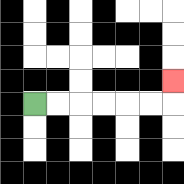{'start': '[1, 4]', 'end': '[7, 3]', 'path_directions': 'R,R,R,R,R,R,U', 'path_coordinates': '[[1, 4], [2, 4], [3, 4], [4, 4], [5, 4], [6, 4], [7, 4], [7, 3]]'}